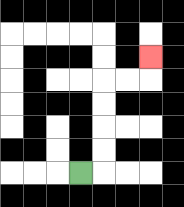{'start': '[3, 7]', 'end': '[6, 2]', 'path_directions': 'R,U,U,U,U,R,R,U', 'path_coordinates': '[[3, 7], [4, 7], [4, 6], [4, 5], [4, 4], [4, 3], [5, 3], [6, 3], [6, 2]]'}